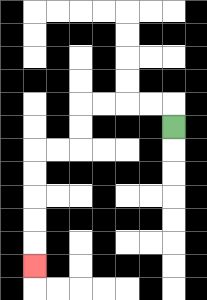{'start': '[7, 5]', 'end': '[1, 11]', 'path_directions': 'U,L,L,L,L,D,D,L,L,D,D,D,D,D', 'path_coordinates': '[[7, 5], [7, 4], [6, 4], [5, 4], [4, 4], [3, 4], [3, 5], [3, 6], [2, 6], [1, 6], [1, 7], [1, 8], [1, 9], [1, 10], [1, 11]]'}